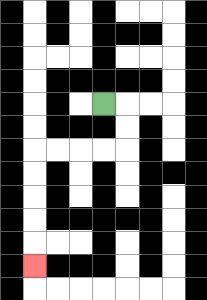{'start': '[4, 4]', 'end': '[1, 11]', 'path_directions': 'R,D,D,L,L,L,L,D,D,D,D,D', 'path_coordinates': '[[4, 4], [5, 4], [5, 5], [5, 6], [4, 6], [3, 6], [2, 6], [1, 6], [1, 7], [1, 8], [1, 9], [1, 10], [1, 11]]'}